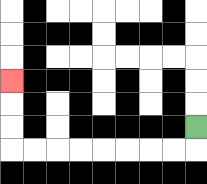{'start': '[8, 5]', 'end': '[0, 3]', 'path_directions': 'D,L,L,L,L,L,L,L,L,U,U,U', 'path_coordinates': '[[8, 5], [8, 6], [7, 6], [6, 6], [5, 6], [4, 6], [3, 6], [2, 6], [1, 6], [0, 6], [0, 5], [0, 4], [0, 3]]'}